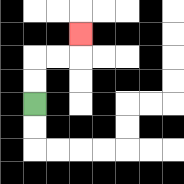{'start': '[1, 4]', 'end': '[3, 1]', 'path_directions': 'U,U,R,R,U', 'path_coordinates': '[[1, 4], [1, 3], [1, 2], [2, 2], [3, 2], [3, 1]]'}